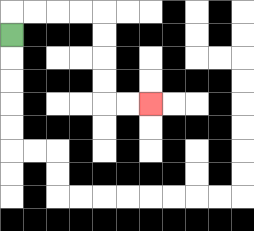{'start': '[0, 1]', 'end': '[6, 4]', 'path_directions': 'U,R,R,R,R,D,D,D,D,R,R', 'path_coordinates': '[[0, 1], [0, 0], [1, 0], [2, 0], [3, 0], [4, 0], [4, 1], [4, 2], [4, 3], [4, 4], [5, 4], [6, 4]]'}